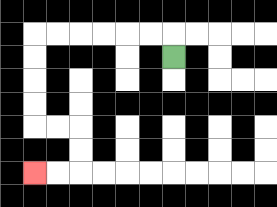{'start': '[7, 2]', 'end': '[1, 7]', 'path_directions': 'U,L,L,L,L,L,L,D,D,D,D,R,R,D,D,L,L', 'path_coordinates': '[[7, 2], [7, 1], [6, 1], [5, 1], [4, 1], [3, 1], [2, 1], [1, 1], [1, 2], [1, 3], [1, 4], [1, 5], [2, 5], [3, 5], [3, 6], [3, 7], [2, 7], [1, 7]]'}